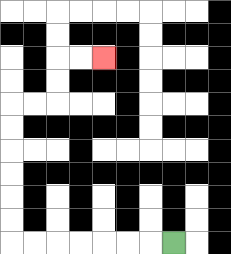{'start': '[7, 10]', 'end': '[4, 2]', 'path_directions': 'L,L,L,L,L,L,L,U,U,U,U,U,U,R,R,U,U,R,R', 'path_coordinates': '[[7, 10], [6, 10], [5, 10], [4, 10], [3, 10], [2, 10], [1, 10], [0, 10], [0, 9], [0, 8], [0, 7], [0, 6], [0, 5], [0, 4], [1, 4], [2, 4], [2, 3], [2, 2], [3, 2], [4, 2]]'}